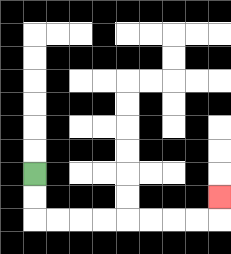{'start': '[1, 7]', 'end': '[9, 8]', 'path_directions': 'D,D,R,R,R,R,R,R,R,R,U', 'path_coordinates': '[[1, 7], [1, 8], [1, 9], [2, 9], [3, 9], [4, 9], [5, 9], [6, 9], [7, 9], [8, 9], [9, 9], [9, 8]]'}